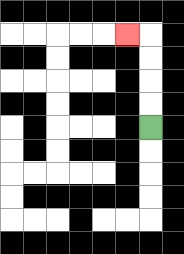{'start': '[6, 5]', 'end': '[5, 1]', 'path_directions': 'U,U,U,U,L', 'path_coordinates': '[[6, 5], [6, 4], [6, 3], [6, 2], [6, 1], [5, 1]]'}